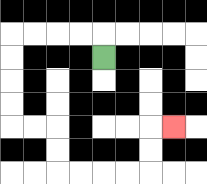{'start': '[4, 2]', 'end': '[7, 5]', 'path_directions': 'U,L,L,L,L,D,D,D,D,R,R,D,D,R,R,R,R,U,U,R', 'path_coordinates': '[[4, 2], [4, 1], [3, 1], [2, 1], [1, 1], [0, 1], [0, 2], [0, 3], [0, 4], [0, 5], [1, 5], [2, 5], [2, 6], [2, 7], [3, 7], [4, 7], [5, 7], [6, 7], [6, 6], [6, 5], [7, 5]]'}